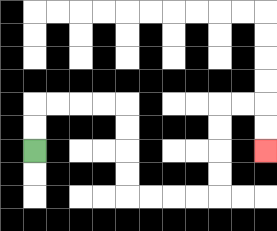{'start': '[1, 6]', 'end': '[11, 6]', 'path_directions': 'U,U,R,R,R,R,D,D,D,D,R,R,R,R,U,U,U,U,R,R,D,D', 'path_coordinates': '[[1, 6], [1, 5], [1, 4], [2, 4], [3, 4], [4, 4], [5, 4], [5, 5], [5, 6], [5, 7], [5, 8], [6, 8], [7, 8], [8, 8], [9, 8], [9, 7], [9, 6], [9, 5], [9, 4], [10, 4], [11, 4], [11, 5], [11, 6]]'}